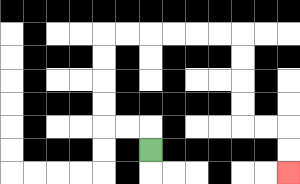{'start': '[6, 6]', 'end': '[12, 7]', 'path_directions': 'U,L,L,U,U,U,U,R,R,R,R,R,R,D,D,D,D,R,R,D,D', 'path_coordinates': '[[6, 6], [6, 5], [5, 5], [4, 5], [4, 4], [4, 3], [4, 2], [4, 1], [5, 1], [6, 1], [7, 1], [8, 1], [9, 1], [10, 1], [10, 2], [10, 3], [10, 4], [10, 5], [11, 5], [12, 5], [12, 6], [12, 7]]'}